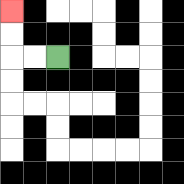{'start': '[2, 2]', 'end': '[0, 0]', 'path_directions': 'L,L,U,U', 'path_coordinates': '[[2, 2], [1, 2], [0, 2], [0, 1], [0, 0]]'}